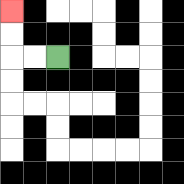{'start': '[2, 2]', 'end': '[0, 0]', 'path_directions': 'L,L,U,U', 'path_coordinates': '[[2, 2], [1, 2], [0, 2], [0, 1], [0, 0]]'}